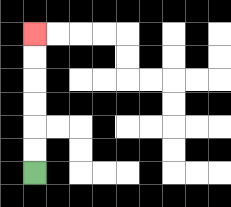{'start': '[1, 7]', 'end': '[1, 1]', 'path_directions': 'U,U,U,U,U,U', 'path_coordinates': '[[1, 7], [1, 6], [1, 5], [1, 4], [1, 3], [1, 2], [1, 1]]'}